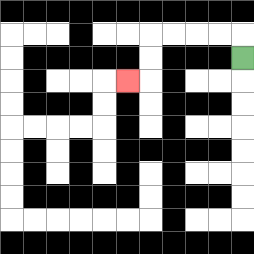{'start': '[10, 2]', 'end': '[5, 3]', 'path_directions': 'U,L,L,L,L,D,D,L', 'path_coordinates': '[[10, 2], [10, 1], [9, 1], [8, 1], [7, 1], [6, 1], [6, 2], [6, 3], [5, 3]]'}